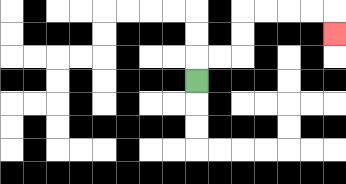{'start': '[8, 3]', 'end': '[14, 1]', 'path_directions': 'U,R,R,U,U,R,R,R,R,D', 'path_coordinates': '[[8, 3], [8, 2], [9, 2], [10, 2], [10, 1], [10, 0], [11, 0], [12, 0], [13, 0], [14, 0], [14, 1]]'}